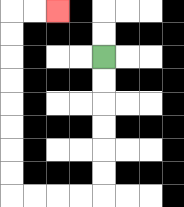{'start': '[4, 2]', 'end': '[2, 0]', 'path_directions': 'D,D,D,D,D,D,L,L,L,L,U,U,U,U,U,U,U,U,R,R', 'path_coordinates': '[[4, 2], [4, 3], [4, 4], [4, 5], [4, 6], [4, 7], [4, 8], [3, 8], [2, 8], [1, 8], [0, 8], [0, 7], [0, 6], [0, 5], [0, 4], [0, 3], [0, 2], [0, 1], [0, 0], [1, 0], [2, 0]]'}